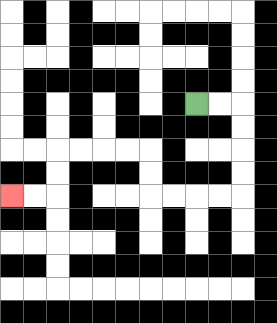{'start': '[8, 4]', 'end': '[0, 8]', 'path_directions': 'R,R,D,D,D,D,L,L,L,L,U,U,L,L,L,L,D,D,L,L', 'path_coordinates': '[[8, 4], [9, 4], [10, 4], [10, 5], [10, 6], [10, 7], [10, 8], [9, 8], [8, 8], [7, 8], [6, 8], [6, 7], [6, 6], [5, 6], [4, 6], [3, 6], [2, 6], [2, 7], [2, 8], [1, 8], [0, 8]]'}